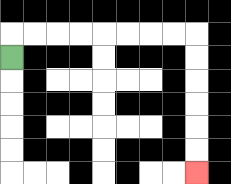{'start': '[0, 2]', 'end': '[8, 7]', 'path_directions': 'U,R,R,R,R,R,R,R,R,D,D,D,D,D,D', 'path_coordinates': '[[0, 2], [0, 1], [1, 1], [2, 1], [3, 1], [4, 1], [5, 1], [6, 1], [7, 1], [8, 1], [8, 2], [8, 3], [8, 4], [8, 5], [8, 6], [8, 7]]'}